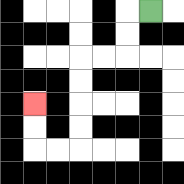{'start': '[6, 0]', 'end': '[1, 4]', 'path_directions': 'L,D,D,L,L,D,D,D,D,L,L,U,U', 'path_coordinates': '[[6, 0], [5, 0], [5, 1], [5, 2], [4, 2], [3, 2], [3, 3], [3, 4], [3, 5], [3, 6], [2, 6], [1, 6], [1, 5], [1, 4]]'}